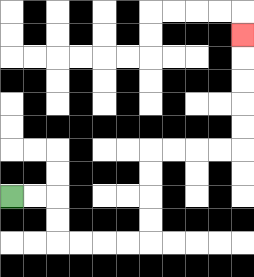{'start': '[0, 8]', 'end': '[10, 1]', 'path_directions': 'R,R,D,D,R,R,R,R,U,U,U,U,R,R,R,R,U,U,U,U,U', 'path_coordinates': '[[0, 8], [1, 8], [2, 8], [2, 9], [2, 10], [3, 10], [4, 10], [5, 10], [6, 10], [6, 9], [6, 8], [6, 7], [6, 6], [7, 6], [8, 6], [9, 6], [10, 6], [10, 5], [10, 4], [10, 3], [10, 2], [10, 1]]'}